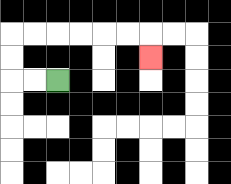{'start': '[2, 3]', 'end': '[6, 2]', 'path_directions': 'L,L,U,U,R,R,R,R,R,R,D', 'path_coordinates': '[[2, 3], [1, 3], [0, 3], [0, 2], [0, 1], [1, 1], [2, 1], [3, 1], [4, 1], [5, 1], [6, 1], [6, 2]]'}